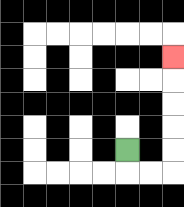{'start': '[5, 6]', 'end': '[7, 2]', 'path_directions': 'D,R,R,U,U,U,U,U', 'path_coordinates': '[[5, 6], [5, 7], [6, 7], [7, 7], [7, 6], [7, 5], [7, 4], [7, 3], [7, 2]]'}